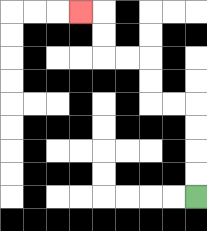{'start': '[8, 8]', 'end': '[3, 0]', 'path_directions': 'U,U,U,U,L,L,U,U,L,L,U,U,L', 'path_coordinates': '[[8, 8], [8, 7], [8, 6], [8, 5], [8, 4], [7, 4], [6, 4], [6, 3], [6, 2], [5, 2], [4, 2], [4, 1], [4, 0], [3, 0]]'}